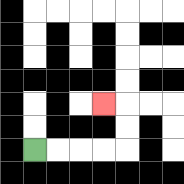{'start': '[1, 6]', 'end': '[4, 4]', 'path_directions': 'R,R,R,R,U,U,L', 'path_coordinates': '[[1, 6], [2, 6], [3, 6], [4, 6], [5, 6], [5, 5], [5, 4], [4, 4]]'}